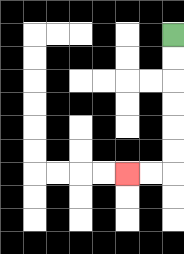{'start': '[7, 1]', 'end': '[5, 7]', 'path_directions': 'D,D,D,D,D,D,L,L', 'path_coordinates': '[[7, 1], [7, 2], [7, 3], [7, 4], [7, 5], [7, 6], [7, 7], [6, 7], [5, 7]]'}